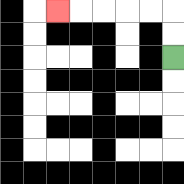{'start': '[7, 2]', 'end': '[2, 0]', 'path_directions': 'U,U,L,L,L,L,L', 'path_coordinates': '[[7, 2], [7, 1], [7, 0], [6, 0], [5, 0], [4, 0], [3, 0], [2, 0]]'}